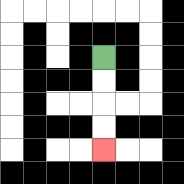{'start': '[4, 2]', 'end': '[4, 6]', 'path_directions': 'D,D,D,D', 'path_coordinates': '[[4, 2], [4, 3], [4, 4], [4, 5], [4, 6]]'}